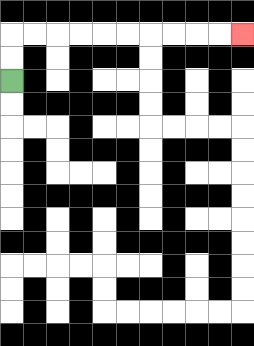{'start': '[0, 3]', 'end': '[10, 1]', 'path_directions': 'U,U,R,R,R,R,R,R,R,R,R,R', 'path_coordinates': '[[0, 3], [0, 2], [0, 1], [1, 1], [2, 1], [3, 1], [4, 1], [5, 1], [6, 1], [7, 1], [8, 1], [9, 1], [10, 1]]'}